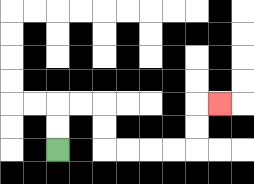{'start': '[2, 6]', 'end': '[9, 4]', 'path_directions': 'U,U,R,R,D,D,R,R,R,R,U,U,R', 'path_coordinates': '[[2, 6], [2, 5], [2, 4], [3, 4], [4, 4], [4, 5], [4, 6], [5, 6], [6, 6], [7, 6], [8, 6], [8, 5], [8, 4], [9, 4]]'}